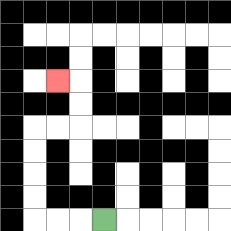{'start': '[4, 9]', 'end': '[2, 3]', 'path_directions': 'L,L,L,U,U,U,U,R,R,U,U,L', 'path_coordinates': '[[4, 9], [3, 9], [2, 9], [1, 9], [1, 8], [1, 7], [1, 6], [1, 5], [2, 5], [3, 5], [3, 4], [3, 3], [2, 3]]'}